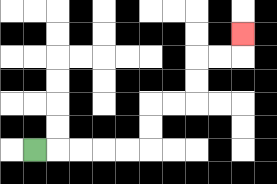{'start': '[1, 6]', 'end': '[10, 1]', 'path_directions': 'R,R,R,R,R,U,U,R,R,U,U,R,R,U', 'path_coordinates': '[[1, 6], [2, 6], [3, 6], [4, 6], [5, 6], [6, 6], [6, 5], [6, 4], [7, 4], [8, 4], [8, 3], [8, 2], [9, 2], [10, 2], [10, 1]]'}